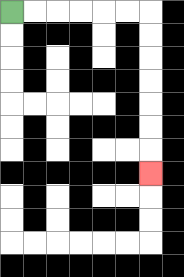{'start': '[0, 0]', 'end': '[6, 7]', 'path_directions': 'R,R,R,R,R,R,D,D,D,D,D,D,D', 'path_coordinates': '[[0, 0], [1, 0], [2, 0], [3, 0], [4, 0], [5, 0], [6, 0], [6, 1], [6, 2], [6, 3], [6, 4], [6, 5], [6, 6], [6, 7]]'}